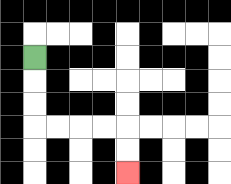{'start': '[1, 2]', 'end': '[5, 7]', 'path_directions': 'D,D,D,R,R,R,R,D,D', 'path_coordinates': '[[1, 2], [1, 3], [1, 4], [1, 5], [2, 5], [3, 5], [4, 5], [5, 5], [5, 6], [5, 7]]'}